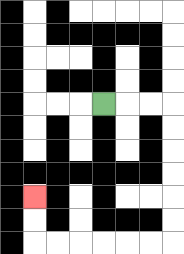{'start': '[4, 4]', 'end': '[1, 8]', 'path_directions': 'R,R,R,D,D,D,D,D,D,L,L,L,L,L,L,U,U', 'path_coordinates': '[[4, 4], [5, 4], [6, 4], [7, 4], [7, 5], [7, 6], [7, 7], [7, 8], [7, 9], [7, 10], [6, 10], [5, 10], [4, 10], [3, 10], [2, 10], [1, 10], [1, 9], [1, 8]]'}